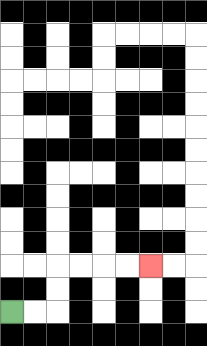{'start': '[0, 13]', 'end': '[6, 11]', 'path_directions': 'R,R,U,U,R,R,R,R', 'path_coordinates': '[[0, 13], [1, 13], [2, 13], [2, 12], [2, 11], [3, 11], [4, 11], [5, 11], [6, 11]]'}